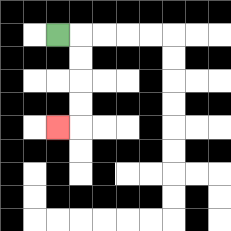{'start': '[2, 1]', 'end': '[2, 5]', 'path_directions': 'R,D,D,D,D,L', 'path_coordinates': '[[2, 1], [3, 1], [3, 2], [3, 3], [3, 4], [3, 5], [2, 5]]'}